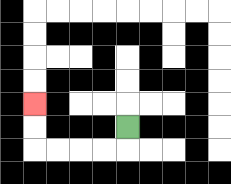{'start': '[5, 5]', 'end': '[1, 4]', 'path_directions': 'D,L,L,L,L,U,U', 'path_coordinates': '[[5, 5], [5, 6], [4, 6], [3, 6], [2, 6], [1, 6], [1, 5], [1, 4]]'}